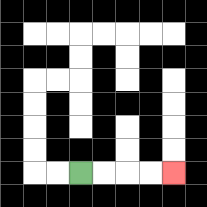{'start': '[3, 7]', 'end': '[7, 7]', 'path_directions': 'R,R,R,R', 'path_coordinates': '[[3, 7], [4, 7], [5, 7], [6, 7], [7, 7]]'}